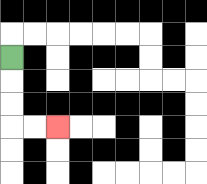{'start': '[0, 2]', 'end': '[2, 5]', 'path_directions': 'D,D,D,R,R', 'path_coordinates': '[[0, 2], [0, 3], [0, 4], [0, 5], [1, 5], [2, 5]]'}